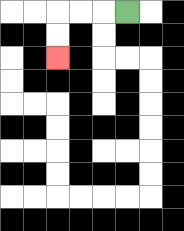{'start': '[5, 0]', 'end': '[2, 2]', 'path_directions': 'L,L,L,D,D', 'path_coordinates': '[[5, 0], [4, 0], [3, 0], [2, 0], [2, 1], [2, 2]]'}